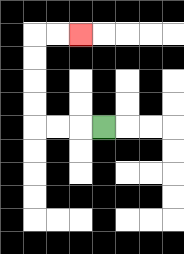{'start': '[4, 5]', 'end': '[3, 1]', 'path_directions': 'L,L,L,U,U,U,U,R,R', 'path_coordinates': '[[4, 5], [3, 5], [2, 5], [1, 5], [1, 4], [1, 3], [1, 2], [1, 1], [2, 1], [3, 1]]'}